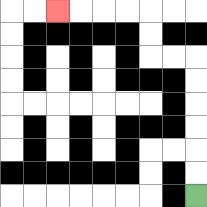{'start': '[8, 8]', 'end': '[2, 0]', 'path_directions': 'U,U,U,U,U,U,L,L,U,U,L,L,L,L', 'path_coordinates': '[[8, 8], [8, 7], [8, 6], [8, 5], [8, 4], [8, 3], [8, 2], [7, 2], [6, 2], [6, 1], [6, 0], [5, 0], [4, 0], [3, 0], [2, 0]]'}